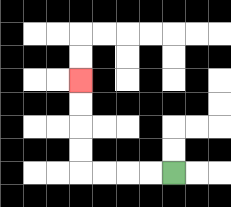{'start': '[7, 7]', 'end': '[3, 3]', 'path_directions': 'L,L,L,L,U,U,U,U', 'path_coordinates': '[[7, 7], [6, 7], [5, 7], [4, 7], [3, 7], [3, 6], [3, 5], [3, 4], [3, 3]]'}